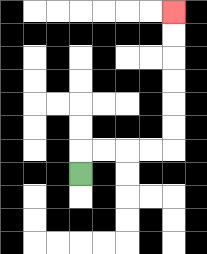{'start': '[3, 7]', 'end': '[7, 0]', 'path_directions': 'U,R,R,R,R,U,U,U,U,U,U', 'path_coordinates': '[[3, 7], [3, 6], [4, 6], [5, 6], [6, 6], [7, 6], [7, 5], [7, 4], [7, 3], [7, 2], [7, 1], [7, 0]]'}